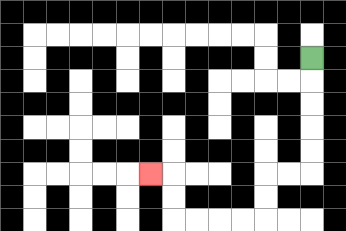{'start': '[13, 2]', 'end': '[6, 7]', 'path_directions': 'D,D,D,D,D,L,L,D,D,L,L,L,L,U,U,L', 'path_coordinates': '[[13, 2], [13, 3], [13, 4], [13, 5], [13, 6], [13, 7], [12, 7], [11, 7], [11, 8], [11, 9], [10, 9], [9, 9], [8, 9], [7, 9], [7, 8], [7, 7], [6, 7]]'}